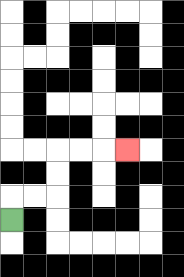{'start': '[0, 9]', 'end': '[5, 6]', 'path_directions': 'U,R,R,U,U,R,R,R', 'path_coordinates': '[[0, 9], [0, 8], [1, 8], [2, 8], [2, 7], [2, 6], [3, 6], [4, 6], [5, 6]]'}